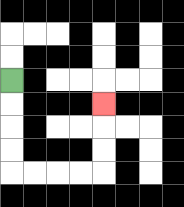{'start': '[0, 3]', 'end': '[4, 4]', 'path_directions': 'D,D,D,D,R,R,R,R,U,U,U', 'path_coordinates': '[[0, 3], [0, 4], [0, 5], [0, 6], [0, 7], [1, 7], [2, 7], [3, 7], [4, 7], [4, 6], [4, 5], [4, 4]]'}